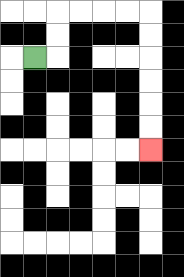{'start': '[1, 2]', 'end': '[6, 6]', 'path_directions': 'R,U,U,R,R,R,R,D,D,D,D,D,D', 'path_coordinates': '[[1, 2], [2, 2], [2, 1], [2, 0], [3, 0], [4, 0], [5, 0], [6, 0], [6, 1], [6, 2], [6, 3], [6, 4], [6, 5], [6, 6]]'}